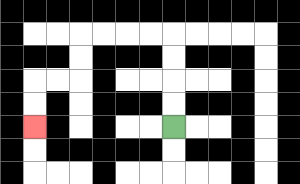{'start': '[7, 5]', 'end': '[1, 5]', 'path_directions': 'U,U,U,U,L,L,L,L,D,D,L,L,D,D', 'path_coordinates': '[[7, 5], [7, 4], [7, 3], [7, 2], [7, 1], [6, 1], [5, 1], [4, 1], [3, 1], [3, 2], [3, 3], [2, 3], [1, 3], [1, 4], [1, 5]]'}